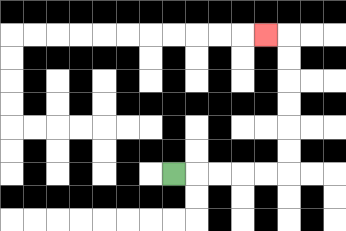{'start': '[7, 7]', 'end': '[11, 1]', 'path_directions': 'R,R,R,R,R,U,U,U,U,U,U,L', 'path_coordinates': '[[7, 7], [8, 7], [9, 7], [10, 7], [11, 7], [12, 7], [12, 6], [12, 5], [12, 4], [12, 3], [12, 2], [12, 1], [11, 1]]'}